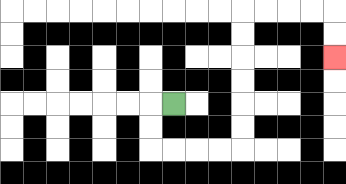{'start': '[7, 4]', 'end': '[14, 2]', 'path_directions': 'L,D,D,R,R,R,R,U,U,U,U,U,U,R,R,R,R,D,D', 'path_coordinates': '[[7, 4], [6, 4], [6, 5], [6, 6], [7, 6], [8, 6], [9, 6], [10, 6], [10, 5], [10, 4], [10, 3], [10, 2], [10, 1], [10, 0], [11, 0], [12, 0], [13, 0], [14, 0], [14, 1], [14, 2]]'}